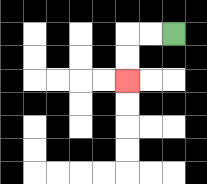{'start': '[7, 1]', 'end': '[5, 3]', 'path_directions': 'L,L,D,D', 'path_coordinates': '[[7, 1], [6, 1], [5, 1], [5, 2], [5, 3]]'}